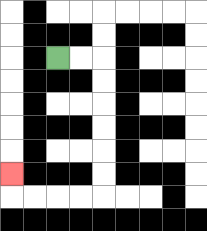{'start': '[2, 2]', 'end': '[0, 7]', 'path_directions': 'R,R,D,D,D,D,D,D,L,L,L,L,U', 'path_coordinates': '[[2, 2], [3, 2], [4, 2], [4, 3], [4, 4], [4, 5], [4, 6], [4, 7], [4, 8], [3, 8], [2, 8], [1, 8], [0, 8], [0, 7]]'}